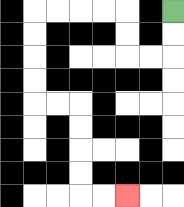{'start': '[7, 0]', 'end': '[5, 8]', 'path_directions': 'D,D,L,L,U,U,L,L,L,L,D,D,D,D,R,R,D,D,D,D,R,R', 'path_coordinates': '[[7, 0], [7, 1], [7, 2], [6, 2], [5, 2], [5, 1], [5, 0], [4, 0], [3, 0], [2, 0], [1, 0], [1, 1], [1, 2], [1, 3], [1, 4], [2, 4], [3, 4], [3, 5], [3, 6], [3, 7], [3, 8], [4, 8], [5, 8]]'}